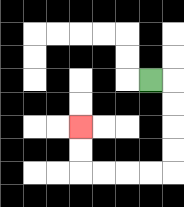{'start': '[6, 3]', 'end': '[3, 5]', 'path_directions': 'R,D,D,D,D,L,L,L,L,U,U', 'path_coordinates': '[[6, 3], [7, 3], [7, 4], [7, 5], [7, 6], [7, 7], [6, 7], [5, 7], [4, 7], [3, 7], [3, 6], [3, 5]]'}